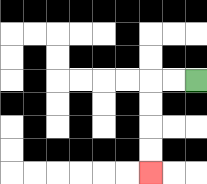{'start': '[8, 3]', 'end': '[6, 7]', 'path_directions': 'L,L,D,D,D,D', 'path_coordinates': '[[8, 3], [7, 3], [6, 3], [6, 4], [6, 5], [6, 6], [6, 7]]'}